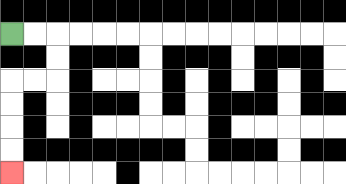{'start': '[0, 1]', 'end': '[0, 7]', 'path_directions': 'R,R,D,D,L,L,D,D,D,D', 'path_coordinates': '[[0, 1], [1, 1], [2, 1], [2, 2], [2, 3], [1, 3], [0, 3], [0, 4], [0, 5], [0, 6], [0, 7]]'}